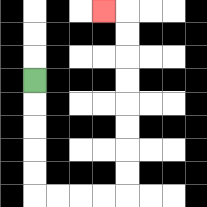{'start': '[1, 3]', 'end': '[4, 0]', 'path_directions': 'D,D,D,D,D,R,R,R,R,U,U,U,U,U,U,U,U,L', 'path_coordinates': '[[1, 3], [1, 4], [1, 5], [1, 6], [1, 7], [1, 8], [2, 8], [3, 8], [4, 8], [5, 8], [5, 7], [5, 6], [5, 5], [5, 4], [5, 3], [5, 2], [5, 1], [5, 0], [4, 0]]'}